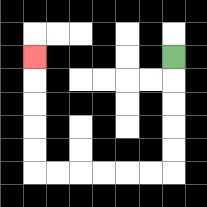{'start': '[7, 2]', 'end': '[1, 2]', 'path_directions': 'D,D,D,D,D,L,L,L,L,L,L,U,U,U,U,U', 'path_coordinates': '[[7, 2], [7, 3], [7, 4], [7, 5], [7, 6], [7, 7], [6, 7], [5, 7], [4, 7], [3, 7], [2, 7], [1, 7], [1, 6], [1, 5], [1, 4], [1, 3], [1, 2]]'}